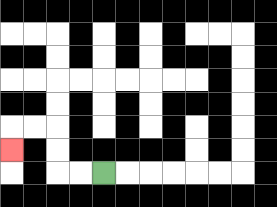{'start': '[4, 7]', 'end': '[0, 6]', 'path_directions': 'L,L,U,U,L,L,D', 'path_coordinates': '[[4, 7], [3, 7], [2, 7], [2, 6], [2, 5], [1, 5], [0, 5], [0, 6]]'}